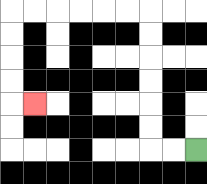{'start': '[8, 6]', 'end': '[1, 4]', 'path_directions': 'L,L,U,U,U,U,U,U,L,L,L,L,L,L,D,D,D,D,R', 'path_coordinates': '[[8, 6], [7, 6], [6, 6], [6, 5], [6, 4], [6, 3], [6, 2], [6, 1], [6, 0], [5, 0], [4, 0], [3, 0], [2, 0], [1, 0], [0, 0], [0, 1], [0, 2], [0, 3], [0, 4], [1, 4]]'}